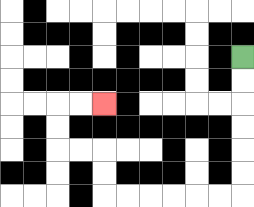{'start': '[10, 2]', 'end': '[4, 4]', 'path_directions': 'D,D,D,D,D,D,L,L,L,L,L,L,U,U,L,L,U,U,R,R', 'path_coordinates': '[[10, 2], [10, 3], [10, 4], [10, 5], [10, 6], [10, 7], [10, 8], [9, 8], [8, 8], [7, 8], [6, 8], [5, 8], [4, 8], [4, 7], [4, 6], [3, 6], [2, 6], [2, 5], [2, 4], [3, 4], [4, 4]]'}